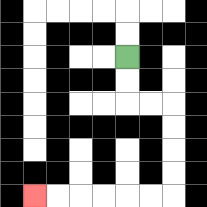{'start': '[5, 2]', 'end': '[1, 8]', 'path_directions': 'D,D,R,R,D,D,D,D,L,L,L,L,L,L', 'path_coordinates': '[[5, 2], [5, 3], [5, 4], [6, 4], [7, 4], [7, 5], [7, 6], [7, 7], [7, 8], [6, 8], [5, 8], [4, 8], [3, 8], [2, 8], [1, 8]]'}